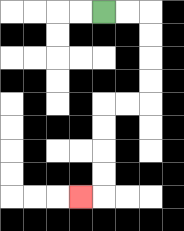{'start': '[4, 0]', 'end': '[3, 8]', 'path_directions': 'R,R,D,D,D,D,L,L,D,D,D,D,L', 'path_coordinates': '[[4, 0], [5, 0], [6, 0], [6, 1], [6, 2], [6, 3], [6, 4], [5, 4], [4, 4], [4, 5], [4, 6], [4, 7], [4, 8], [3, 8]]'}